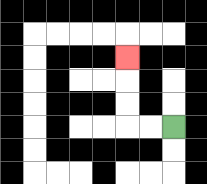{'start': '[7, 5]', 'end': '[5, 2]', 'path_directions': 'L,L,U,U,U', 'path_coordinates': '[[7, 5], [6, 5], [5, 5], [5, 4], [5, 3], [5, 2]]'}